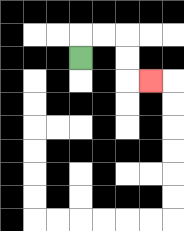{'start': '[3, 2]', 'end': '[6, 3]', 'path_directions': 'U,R,R,D,D,R', 'path_coordinates': '[[3, 2], [3, 1], [4, 1], [5, 1], [5, 2], [5, 3], [6, 3]]'}